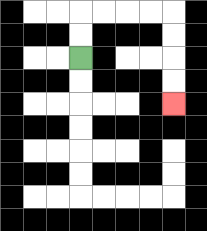{'start': '[3, 2]', 'end': '[7, 4]', 'path_directions': 'U,U,R,R,R,R,D,D,D,D', 'path_coordinates': '[[3, 2], [3, 1], [3, 0], [4, 0], [5, 0], [6, 0], [7, 0], [7, 1], [7, 2], [7, 3], [7, 4]]'}